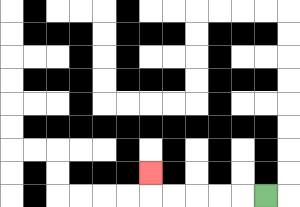{'start': '[11, 8]', 'end': '[6, 7]', 'path_directions': 'L,L,L,L,L,U', 'path_coordinates': '[[11, 8], [10, 8], [9, 8], [8, 8], [7, 8], [6, 8], [6, 7]]'}